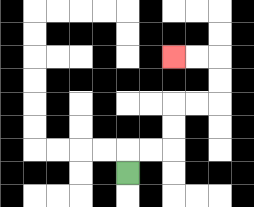{'start': '[5, 7]', 'end': '[7, 2]', 'path_directions': 'U,R,R,U,U,R,R,U,U,L,L', 'path_coordinates': '[[5, 7], [5, 6], [6, 6], [7, 6], [7, 5], [7, 4], [8, 4], [9, 4], [9, 3], [9, 2], [8, 2], [7, 2]]'}